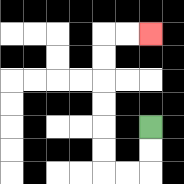{'start': '[6, 5]', 'end': '[6, 1]', 'path_directions': 'D,D,L,L,U,U,U,U,U,U,R,R', 'path_coordinates': '[[6, 5], [6, 6], [6, 7], [5, 7], [4, 7], [4, 6], [4, 5], [4, 4], [4, 3], [4, 2], [4, 1], [5, 1], [6, 1]]'}